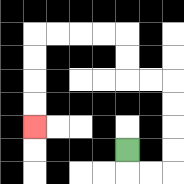{'start': '[5, 6]', 'end': '[1, 5]', 'path_directions': 'D,R,R,U,U,U,U,L,L,U,U,L,L,L,L,D,D,D,D', 'path_coordinates': '[[5, 6], [5, 7], [6, 7], [7, 7], [7, 6], [7, 5], [7, 4], [7, 3], [6, 3], [5, 3], [5, 2], [5, 1], [4, 1], [3, 1], [2, 1], [1, 1], [1, 2], [1, 3], [1, 4], [1, 5]]'}